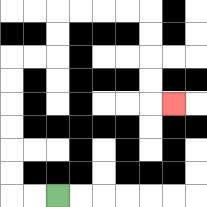{'start': '[2, 8]', 'end': '[7, 4]', 'path_directions': 'L,L,U,U,U,U,U,U,R,R,U,U,R,R,R,R,D,D,D,D,R', 'path_coordinates': '[[2, 8], [1, 8], [0, 8], [0, 7], [0, 6], [0, 5], [0, 4], [0, 3], [0, 2], [1, 2], [2, 2], [2, 1], [2, 0], [3, 0], [4, 0], [5, 0], [6, 0], [6, 1], [6, 2], [6, 3], [6, 4], [7, 4]]'}